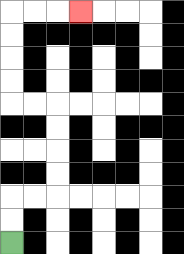{'start': '[0, 10]', 'end': '[3, 0]', 'path_directions': 'U,U,R,R,U,U,U,U,L,L,U,U,U,U,R,R,R', 'path_coordinates': '[[0, 10], [0, 9], [0, 8], [1, 8], [2, 8], [2, 7], [2, 6], [2, 5], [2, 4], [1, 4], [0, 4], [0, 3], [0, 2], [0, 1], [0, 0], [1, 0], [2, 0], [3, 0]]'}